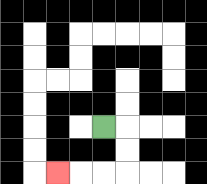{'start': '[4, 5]', 'end': '[2, 7]', 'path_directions': 'R,D,D,L,L,L', 'path_coordinates': '[[4, 5], [5, 5], [5, 6], [5, 7], [4, 7], [3, 7], [2, 7]]'}